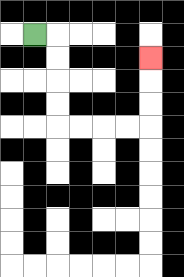{'start': '[1, 1]', 'end': '[6, 2]', 'path_directions': 'R,D,D,D,D,R,R,R,R,U,U,U', 'path_coordinates': '[[1, 1], [2, 1], [2, 2], [2, 3], [2, 4], [2, 5], [3, 5], [4, 5], [5, 5], [6, 5], [6, 4], [6, 3], [6, 2]]'}